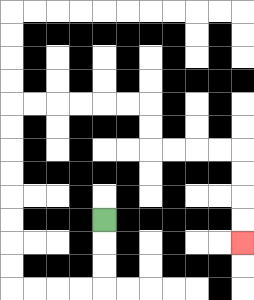{'start': '[4, 9]', 'end': '[10, 10]', 'path_directions': 'D,D,D,L,L,L,L,U,U,U,U,U,U,U,U,R,R,R,R,R,R,D,D,R,R,R,R,D,D,D,D', 'path_coordinates': '[[4, 9], [4, 10], [4, 11], [4, 12], [3, 12], [2, 12], [1, 12], [0, 12], [0, 11], [0, 10], [0, 9], [0, 8], [0, 7], [0, 6], [0, 5], [0, 4], [1, 4], [2, 4], [3, 4], [4, 4], [5, 4], [6, 4], [6, 5], [6, 6], [7, 6], [8, 6], [9, 6], [10, 6], [10, 7], [10, 8], [10, 9], [10, 10]]'}